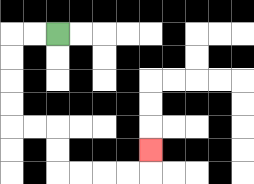{'start': '[2, 1]', 'end': '[6, 6]', 'path_directions': 'L,L,D,D,D,D,R,R,D,D,R,R,R,R,U', 'path_coordinates': '[[2, 1], [1, 1], [0, 1], [0, 2], [0, 3], [0, 4], [0, 5], [1, 5], [2, 5], [2, 6], [2, 7], [3, 7], [4, 7], [5, 7], [6, 7], [6, 6]]'}